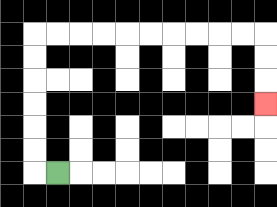{'start': '[2, 7]', 'end': '[11, 4]', 'path_directions': 'L,U,U,U,U,U,U,R,R,R,R,R,R,R,R,R,R,D,D,D', 'path_coordinates': '[[2, 7], [1, 7], [1, 6], [1, 5], [1, 4], [1, 3], [1, 2], [1, 1], [2, 1], [3, 1], [4, 1], [5, 1], [6, 1], [7, 1], [8, 1], [9, 1], [10, 1], [11, 1], [11, 2], [11, 3], [11, 4]]'}